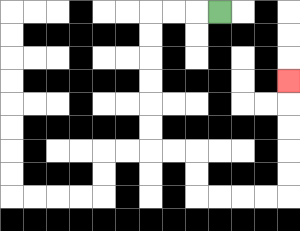{'start': '[9, 0]', 'end': '[12, 3]', 'path_directions': 'L,L,L,D,D,D,D,D,D,R,R,D,D,R,R,R,R,U,U,U,U,U', 'path_coordinates': '[[9, 0], [8, 0], [7, 0], [6, 0], [6, 1], [6, 2], [6, 3], [6, 4], [6, 5], [6, 6], [7, 6], [8, 6], [8, 7], [8, 8], [9, 8], [10, 8], [11, 8], [12, 8], [12, 7], [12, 6], [12, 5], [12, 4], [12, 3]]'}